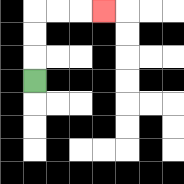{'start': '[1, 3]', 'end': '[4, 0]', 'path_directions': 'U,U,U,R,R,R', 'path_coordinates': '[[1, 3], [1, 2], [1, 1], [1, 0], [2, 0], [3, 0], [4, 0]]'}